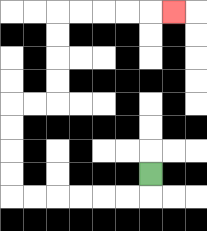{'start': '[6, 7]', 'end': '[7, 0]', 'path_directions': 'D,L,L,L,L,L,L,U,U,U,U,R,R,U,U,U,U,R,R,R,R,R', 'path_coordinates': '[[6, 7], [6, 8], [5, 8], [4, 8], [3, 8], [2, 8], [1, 8], [0, 8], [0, 7], [0, 6], [0, 5], [0, 4], [1, 4], [2, 4], [2, 3], [2, 2], [2, 1], [2, 0], [3, 0], [4, 0], [5, 0], [6, 0], [7, 0]]'}